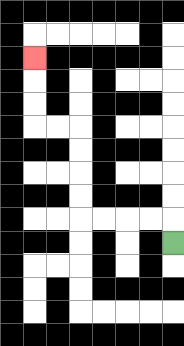{'start': '[7, 10]', 'end': '[1, 2]', 'path_directions': 'U,L,L,L,L,U,U,U,U,L,L,U,U,U', 'path_coordinates': '[[7, 10], [7, 9], [6, 9], [5, 9], [4, 9], [3, 9], [3, 8], [3, 7], [3, 6], [3, 5], [2, 5], [1, 5], [1, 4], [1, 3], [1, 2]]'}